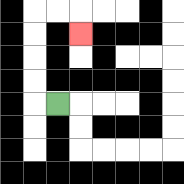{'start': '[2, 4]', 'end': '[3, 1]', 'path_directions': 'L,U,U,U,U,R,R,D', 'path_coordinates': '[[2, 4], [1, 4], [1, 3], [1, 2], [1, 1], [1, 0], [2, 0], [3, 0], [3, 1]]'}